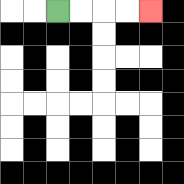{'start': '[2, 0]', 'end': '[6, 0]', 'path_directions': 'R,R,R,R', 'path_coordinates': '[[2, 0], [3, 0], [4, 0], [5, 0], [6, 0]]'}